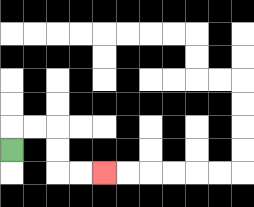{'start': '[0, 6]', 'end': '[4, 7]', 'path_directions': 'U,R,R,D,D,R,R', 'path_coordinates': '[[0, 6], [0, 5], [1, 5], [2, 5], [2, 6], [2, 7], [3, 7], [4, 7]]'}